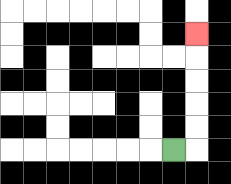{'start': '[7, 6]', 'end': '[8, 1]', 'path_directions': 'R,U,U,U,U,U', 'path_coordinates': '[[7, 6], [8, 6], [8, 5], [8, 4], [8, 3], [8, 2], [8, 1]]'}